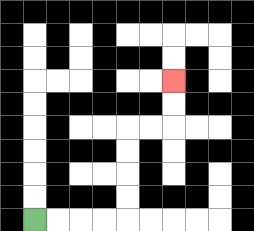{'start': '[1, 9]', 'end': '[7, 3]', 'path_directions': 'R,R,R,R,U,U,U,U,R,R,U,U', 'path_coordinates': '[[1, 9], [2, 9], [3, 9], [4, 9], [5, 9], [5, 8], [5, 7], [5, 6], [5, 5], [6, 5], [7, 5], [7, 4], [7, 3]]'}